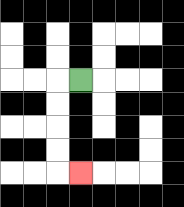{'start': '[3, 3]', 'end': '[3, 7]', 'path_directions': 'L,D,D,D,D,R', 'path_coordinates': '[[3, 3], [2, 3], [2, 4], [2, 5], [2, 6], [2, 7], [3, 7]]'}